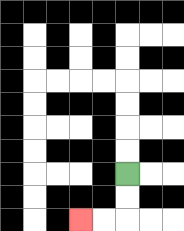{'start': '[5, 7]', 'end': '[3, 9]', 'path_directions': 'D,D,L,L', 'path_coordinates': '[[5, 7], [5, 8], [5, 9], [4, 9], [3, 9]]'}